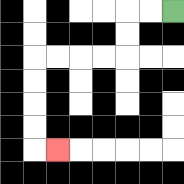{'start': '[7, 0]', 'end': '[2, 6]', 'path_directions': 'L,L,D,D,L,L,L,L,D,D,D,D,R', 'path_coordinates': '[[7, 0], [6, 0], [5, 0], [5, 1], [5, 2], [4, 2], [3, 2], [2, 2], [1, 2], [1, 3], [1, 4], [1, 5], [1, 6], [2, 6]]'}